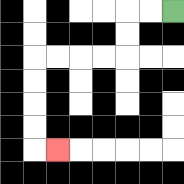{'start': '[7, 0]', 'end': '[2, 6]', 'path_directions': 'L,L,D,D,L,L,L,L,D,D,D,D,R', 'path_coordinates': '[[7, 0], [6, 0], [5, 0], [5, 1], [5, 2], [4, 2], [3, 2], [2, 2], [1, 2], [1, 3], [1, 4], [1, 5], [1, 6], [2, 6]]'}